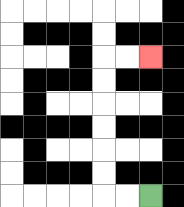{'start': '[6, 8]', 'end': '[6, 2]', 'path_directions': 'L,L,U,U,U,U,U,U,R,R', 'path_coordinates': '[[6, 8], [5, 8], [4, 8], [4, 7], [4, 6], [4, 5], [4, 4], [4, 3], [4, 2], [5, 2], [6, 2]]'}